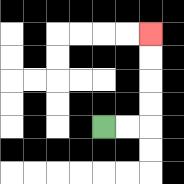{'start': '[4, 5]', 'end': '[6, 1]', 'path_directions': 'R,R,U,U,U,U', 'path_coordinates': '[[4, 5], [5, 5], [6, 5], [6, 4], [6, 3], [6, 2], [6, 1]]'}